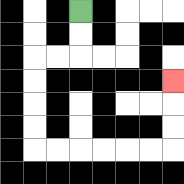{'start': '[3, 0]', 'end': '[7, 3]', 'path_directions': 'D,D,L,L,D,D,D,D,R,R,R,R,R,R,U,U,U', 'path_coordinates': '[[3, 0], [3, 1], [3, 2], [2, 2], [1, 2], [1, 3], [1, 4], [1, 5], [1, 6], [2, 6], [3, 6], [4, 6], [5, 6], [6, 6], [7, 6], [7, 5], [7, 4], [7, 3]]'}